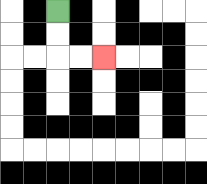{'start': '[2, 0]', 'end': '[4, 2]', 'path_directions': 'D,D,R,R', 'path_coordinates': '[[2, 0], [2, 1], [2, 2], [3, 2], [4, 2]]'}